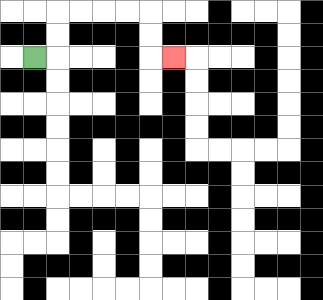{'start': '[1, 2]', 'end': '[7, 2]', 'path_directions': 'R,U,U,R,R,R,R,D,D,R', 'path_coordinates': '[[1, 2], [2, 2], [2, 1], [2, 0], [3, 0], [4, 0], [5, 0], [6, 0], [6, 1], [6, 2], [7, 2]]'}